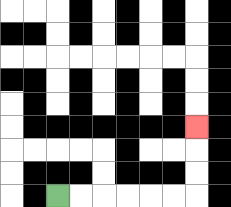{'start': '[2, 8]', 'end': '[8, 5]', 'path_directions': 'R,R,R,R,R,R,U,U,U', 'path_coordinates': '[[2, 8], [3, 8], [4, 8], [5, 8], [6, 8], [7, 8], [8, 8], [8, 7], [8, 6], [8, 5]]'}